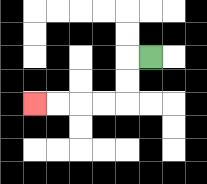{'start': '[6, 2]', 'end': '[1, 4]', 'path_directions': 'L,D,D,L,L,L,L', 'path_coordinates': '[[6, 2], [5, 2], [5, 3], [5, 4], [4, 4], [3, 4], [2, 4], [1, 4]]'}